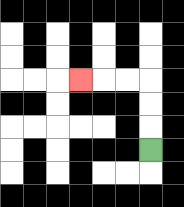{'start': '[6, 6]', 'end': '[3, 3]', 'path_directions': 'U,U,U,L,L,L', 'path_coordinates': '[[6, 6], [6, 5], [6, 4], [6, 3], [5, 3], [4, 3], [3, 3]]'}